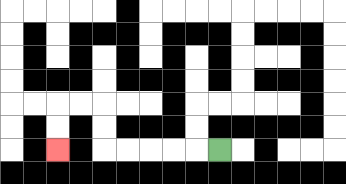{'start': '[9, 6]', 'end': '[2, 6]', 'path_directions': 'L,L,L,L,L,U,U,L,L,D,D', 'path_coordinates': '[[9, 6], [8, 6], [7, 6], [6, 6], [5, 6], [4, 6], [4, 5], [4, 4], [3, 4], [2, 4], [2, 5], [2, 6]]'}